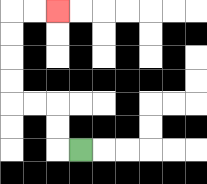{'start': '[3, 6]', 'end': '[2, 0]', 'path_directions': 'L,U,U,L,L,U,U,U,U,R,R', 'path_coordinates': '[[3, 6], [2, 6], [2, 5], [2, 4], [1, 4], [0, 4], [0, 3], [0, 2], [0, 1], [0, 0], [1, 0], [2, 0]]'}